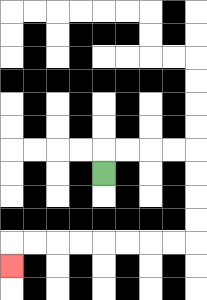{'start': '[4, 7]', 'end': '[0, 11]', 'path_directions': 'U,R,R,R,R,D,D,D,D,L,L,L,L,L,L,L,L,D', 'path_coordinates': '[[4, 7], [4, 6], [5, 6], [6, 6], [7, 6], [8, 6], [8, 7], [8, 8], [8, 9], [8, 10], [7, 10], [6, 10], [5, 10], [4, 10], [3, 10], [2, 10], [1, 10], [0, 10], [0, 11]]'}